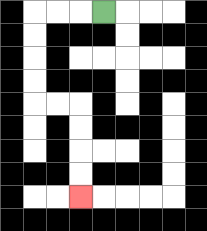{'start': '[4, 0]', 'end': '[3, 8]', 'path_directions': 'L,L,L,D,D,D,D,R,R,D,D,D,D', 'path_coordinates': '[[4, 0], [3, 0], [2, 0], [1, 0], [1, 1], [1, 2], [1, 3], [1, 4], [2, 4], [3, 4], [3, 5], [3, 6], [3, 7], [3, 8]]'}